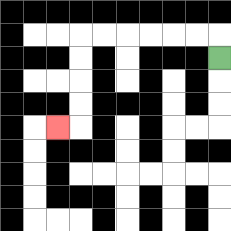{'start': '[9, 2]', 'end': '[2, 5]', 'path_directions': 'U,L,L,L,L,L,L,D,D,D,D,L', 'path_coordinates': '[[9, 2], [9, 1], [8, 1], [7, 1], [6, 1], [5, 1], [4, 1], [3, 1], [3, 2], [3, 3], [3, 4], [3, 5], [2, 5]]'}